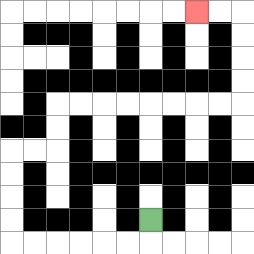{'start': '[6, 9]', 'end': '[8, 0]', 'path_directions': 'D,L,L,L,L,L,L,U,U,U,U,R,R,U,U,R,R,R,R,R,R,R,R,U,U,U,U,L,L', 'path_coordinates': '[[6, 9], [6, 10], [5, 10], [4, 10], [3, 10], [2, 10], [1, 10], [0, 10], [0, 9], [0, 8], [0, 7], [0, 6], [1, 6], [2, 6], [2, 5], [2, 4], [3, 4], [4, 4], [5, 4], [6, 4], [7, 4], [8, 4], [9, 4], [10, 4], [10, 3], [10, 2], [10, 1], [10, 0], [9, 0], [8, 0]]'}